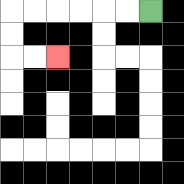{'start': '[6, 0]', 'end': '[2, 2]', 'path_directions': 'L,L,L,L,L,L,D,D,R,R', 'path_coordinates': '[[6, 0], [5, 0], [4, 0], [3, 0], [2, 0], [1, 0], [0, 0], [0, 1], [0, 2], [1, 2], [2, 2]]'}